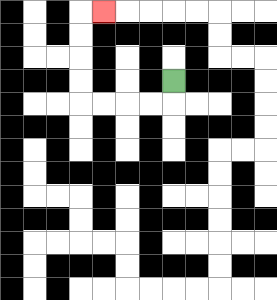{'start': '[7, 3]', 'end': '[4, 0]', 'path_directions': 'D,L,L,L,L,U,U,U,U,R', 'path_coordinates': '[[7, 3], [7, 4], [6, 4], [5, 4], [4, 4], [3, 4], [3, 3], [3, 2], [3, 1], [3, 0], [4, 0]]'}